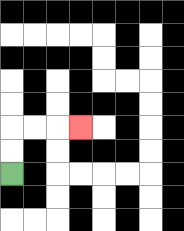{'start': '[0, 7]', 'end': '[3, 5]', 'path_directions': 'U,U,R,R,R', 'path_coordinates': '[[0, 7], [0, 6], [0, 5], [1, 5], [2, 5], [3, 5]]'}